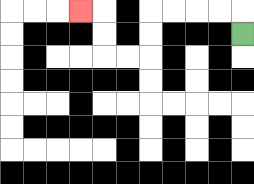{'start': '[10, 1]', 'end': '[3, 0]', 'path_directions': 'U,L,L,L,L,D,D,L,L,U,U,L', 'path_coordinates': '[[10, 1], [10, 0], [9, 0], [8, 0], [7, 0], [6, 0], [6, 1], [6, 2], [5, 2], [4, 2], [4, 1], [4, 0], [3, 0]]'}